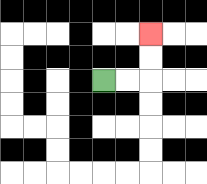{'start': '[4, 3]', 'end': '[6, 1]', 'path_directions': 'R,R,U,U', 'path_coordinates': '[[4, 3], [5, 3], [6, 3], [6, 2], [6, 1]]'}